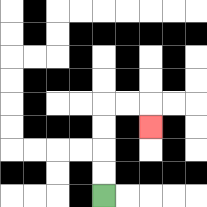{'start': '[4, 8]', 'end': '[6, 5]', 'path_directions': 'U,U,U,U,R,R,D', 'path_coordinates': '[[4, 8], [4, 7], [4, 6], [4, 5], [4, 4], [5, 4], [6, 4], [6, 5]]'}